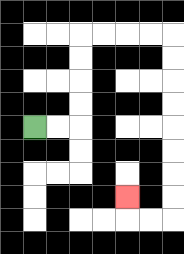{'start': '[1, 5]', 'end': '[5, 8]', 'path_directions': 'R,R,U,U,U,U,R,R,R,R,D,D,D,D,D,D,D,D,L,L,U', 'path_coordinates': '[[1, 5], [2, 5], [3, 5], [3, 4], [3, 3], [3, 2], [3, 1], [4, 1], [5, 1], [6, 1], [7, 1], [7, 2], [7, 3], [7, 4], [7, 5], [7, 6], [7, 7], [7, 8], [7, 9], [6, 9], [5, 9], [5, 8]]'}